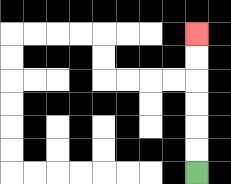{'start': '[8, 7]', 'end': '[8, 1]', 'path_directions': 'U,U,U,U,U,U', 'path_coordinates': '[[8, 7], [8, 6], [8, 5], [8, 4], [8, 3], [8, 2], [8, 1]]'}